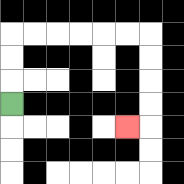{'start': '[0, 4]', 'end': '[5, 5]', 'path_directions': 'U,U,U,R,R,R,R,R,R,D,D,D,D,L', 'path_coordinates': '[[0, 4], [0, 3], [0, 2], [0, 1], [1, 1], [2, 1], [3, 1], [4, 1], [5, 1], [6, 1], [6, 2], [6, 3], [6, 4], [6, 5], [5, 5]]'}